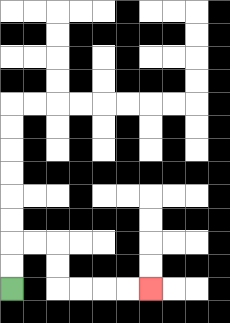{'start': '[0, 12]', 'end': '[6, 12]', 'path_directions': 'U,U,R,R,D,D,R,R,R,R', 'path_coordinates': '[[0, 12], [0, 11], [0, 10], [1, 10], [2, 10], [2, 11], [2, 12], [3, 12], [4, 12], [5, 12], [6, 12]]'}